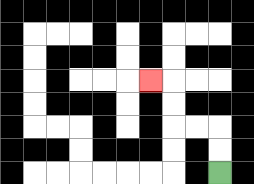{'start': '[9, 7]', 'end': '[6, 3]', 'path_directions': 'U,U,L,L,U,U,L', 'path_coordinates': '[[9, 7], [9, 6], [9, 5], [8, 5], [7, 5], [7, 4], [7, 3], [6, 3]]'}